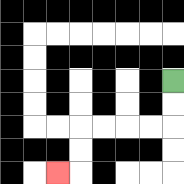{'start': '[7, 3]', 'end': '[2, 7]', 'path_directions': 'D,D,L,L,L,L,D,D,L', 'path_coordinates': '[[7, 3], [7, 4], [7, 5], [6, 5], [5, 5], [4, 5], [3, 5], [3, 6], [3, 7], [2, 7]]'}